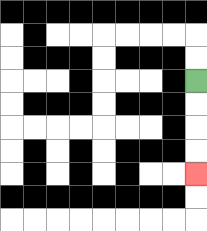{'start': '[8, 3]', 'end': '[8, 7]', 'path_directions': 'D,D,D,D', 'path_coordinates': '[[8, 3], [8, 4], [8, 5], [8, 6], [8, 7]]'}